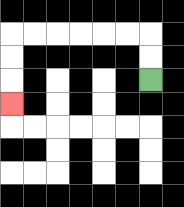{'start': '[6, 3]', 'end': '[0, 4]', 'path_directions': 'U,U,L,L,L,L,L,L,D,D,D', 'path_coordinates': '[[6, 3], [6, 2], [6, 1], [5, 1], [4, 1], [3, 1], [2, 1], [1, 1], [0, 1], [0, 2], [0, 3], [0, 4]]'}